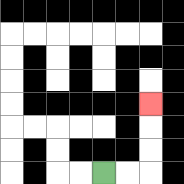{'start': '[4, 7]', 'end': '[6, 4]', 'path_directions': 'R,R,U,U,U', 'path_coordinates': '[[4, 7], [5, 7], [6, 7], [6, 6], [6, 5], [6, 4]]'}